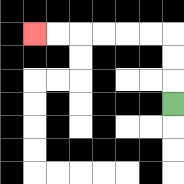{'start': '[7, 4]', 'end': '[1, 1]', 'path_directions': 'U,U,U,L,L,L,L,L,L', 'path_coordinates': '[[7, 4], [7, 3], [7, 2], [7, 1], [6, 1], [5, 1], [4, 1], [3, 1], [2, 1], [1, 1]]'}